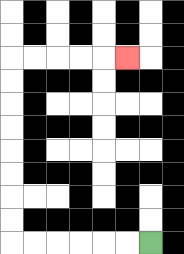{'start': '[6, 10]', 'end': '[5, 2]', 'path_directions': 'L,L,L,L,L,L,U,U,U,U,U,U,U,U,R,R,R,R,R', 'path_coordinates': '[[6, 10], [5, 10], [4, 10], [3, 10], [2, 10], [1, 10], [0, 10], [0, 9], [0, 8], [0, 7], [0, 6], [0, 5], [0, 4], [0, 3], [0, 2], [1, 2], [2, 2], [3, 2], [4, 2], [5, 2]]'}